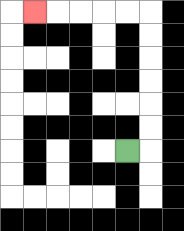{'start': '[5, 6]', 'end': '[1, 0]', 'path_directions': 'R,U,U,U,U,U,U,L,L,L,L,L', 'path_coordinates': '[[5, 6], [6, 6], [6, 5], [6, 4], [6, 3], [6, 2], [6, 1], [6, 0], [5, 0], [4, 0], [3, 0], [2, 0], [1, 0]]'}